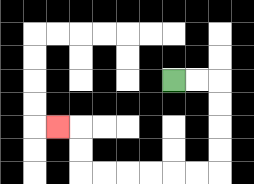{'start': '[7, 3]', 'end': '[2, 5]', 'path_directions': 'R,R,D,D,D,D,L,L,L,L,L,L,U,U,L', 'path_coordinates': '[[7, 3], [8, 3], [9, 3], [9, 4], [9, 5], [9, 6], [9, 7], [8, 7], [7, 7], [6, 7], [5, 7], [4, 7], [3, 7], [3, 6], [3, 5], [2, 5]]'}